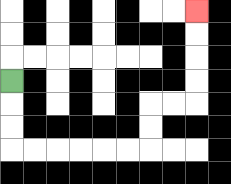{'start': '[0, 3]', 'end': '[8, 0]', 'path_directions': 'D,D,D,R,R,R,R,R,R,U,U,R,R,U,U,U,U', 'path_coordinates': '[[0, 3], [0, 4], [0, 5], [0, 6], [1, 6], [2, 6], [3, 6], [4, 6], [5, 6], [6, 6], [6, 5], [6, 4], [7, 4], [8, 4], [8, 3], [8, 2], [8, 1], [8, 0]]'}